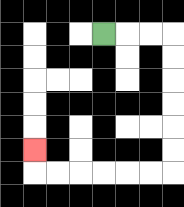{'start': '[4, 1]', 'end': '[1, 6]', 'path_directions': 'R,R,R,D,D,D,D,D,D,L,L,L,L,L,L,U', 'path_coordinates': '[[4, 1], [5, 1], [6, 1], [7, 1], [7, 2], [7, 3], [7, 4], [7, 5], [7, 6], [7, 7], [6, 7], [5, 7], [4, 7], [3, 7], [2, 7], [1, 7], [1, 6]]'}